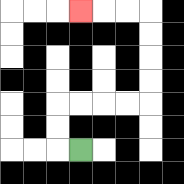{'start': '[3, 6]', 'end': '[3, 0]', 'path_directions': 'L,U,U,R,R,R,R,U,U,U,U,L,L,L', 'path_coordinates': '[[3, 6], [2, 6], [2, 5], [2, 4], [3, 4], [4, 4], [5, 4], [6, 4], [6, 3], [6, 2], [6, 1], [6, 0], [5, 0], [4, 0], [3, 0]]'}